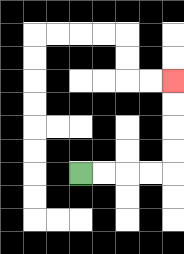{'start': '[3, 7]', 'end': '[7, 3]', 'path_directions': 'R,R,R,R,U,U,U,U', 'path_coordinates': '[[3, 7], [4, 7], [5, 7], [6, 7], [7, 7], [7, 6], [7, 5], [7, 4], [7, 3]]'}